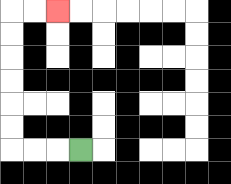{'start': '[3, 6]', 'end': '[2, 0]', 'path_directions': 'L,L,L,U,U,U,U,U,U,R,R', 'path_coordinates': '[[3, 6], [2, 6], [1, 6], [0, 6], [0, 5], [0, 4], [0, 3], [0, 2], [0, 1], [0, 0], [1, 0], [2, 0]]'}